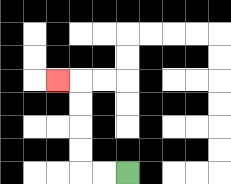{'start': '[5, 7]', 'end': '[2, 3]', 'path_directions': 'L,L,U,U,U,U,L', 'path_coordinates': '[[5, 7], [4, 7], [3, 7], [3, 6], [3, 5], [3, 4], [3, 3], [2, 3]]'}